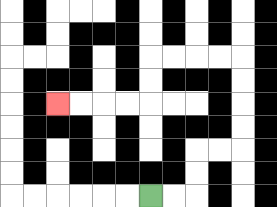{'start': '[6, 8]', 'end': '[2, 4]', 'path_directions': 'R,R,U,U,R,R,U,U,U,U,L,L,L,L,D,D,L,L,L,L', 'path_coordinates': '[[6, 8], [7, 8], [8, 8], [8, 7], [8, 6], [9, 6], [10, 6], [10, 5], [10, 4], [10, 3], [10, 2], [9, 2], [8, 2], [7, 2], [6, 2], [6, 3], [6, 4], [5, 4], [4, 4], [3, 4], [2, 4]]'}